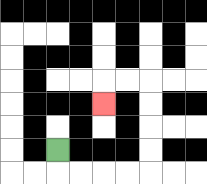{'start': '[2, 6]', 'end': '[4, 4]', 'path_directions': 'D,R,R,R,R,U,U,U,U,L,L,D', 'path_coordinates': '[[2, 6], [2, 7], [3, 7], [4, 7], [5, 7], [6, 7], [6, 6], [6, 5], [6, 4], [6, 3], [5, 3], [4, 3], [4, 4]]'}